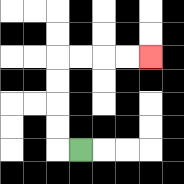{'start': '[3, 6]', 'end': '[6, 2]', 'path_directions': 'L,U,U,U,U,R,R,R,R', 'path_coordinates': '[[3, 6], [2, 6], [2, 5], [2, 4], [2, 3], [2, 2], [3, 2], [4, 2], [5, 2], [6, 2]]'}